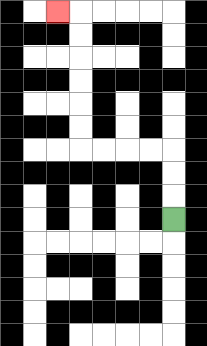{'start': '[7, 9]', 'end': '[2, 0]', 'path_directions': 'U,U,U,L,L,L,L,U,U,U,U,U,U,L', 'path_coordinates': '[[7, 9], [7, 8], [7, 7], [7, 6], [6, 6], [5, 6], [4, 6], [3, 6], [3, 5], [3, 4], [3, 3], [3, 2], [3, 1], [3, 0], [2, 0]]'}